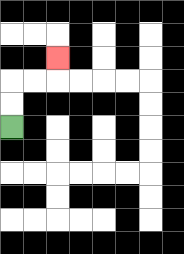{'start': '[0, 5]', 'end': '[2, 2]', 'path_directions': 'U,U,R,R,U', 'path_coordinates': '[[0, 5], [0, 4], [0, 3], [1, 3], [2, 3], [2, 2]]'}